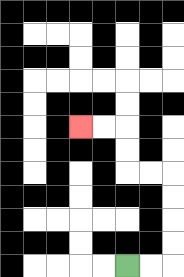{'start': '[5, 11]', 'end': '[3, 5]', 'path_directions': 'R,R,U,U,U,U,L,L,U,U,L,L', 'path_coordinates': '[[5, 11], [6, 11], [7, 11], [7, 10], [7, 9], [7, 8], [7, 7], [6, 7], [5, 7], [5, 6], [5, 5], [4, 5], [3, 5]]'}